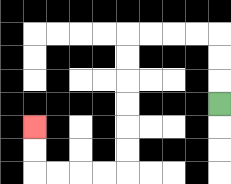{'start': '[9, 4]', 'end': '[1, 5]', 'path_directions': 'U,U,U,L,L,L,L,D,D,D,D,D,D,L,L,L,L,U,U', 'path_coordinates': '[[9, 4], [9, 3], [9, 2], [9, 1], [8, 1], [7, 1], [6, 1], [5, 1], [5, 2], [5, 3], [5, 4], [5, 5], [5, 6], [5, 7], [4, 7], [3, 7], [2, 7], [1, 7], [1, 6], [1, 5]]'}